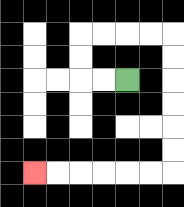{'start': '[5, 3]', 'end': '[1, 7]', 'path_directions': 'L,L,U,U,R,R,R,R,D,D,D,D,D,D,L,L,L,L,L,L', 'path_coordinates': '[[5, 3], [4, 3], [3, 3], [3, 2], [3, 1], [4, 1], [5, 1], [6, 1], [7, 1], [7, 2], [7, 3], [7, 4], [7, 5], [7, 6], [7, 7], [6, 7], [5, 7], [4, 7], [3, 7], [2, 7], [1, 7]]'}